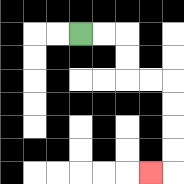{'start': '[3, 1]', 'end': '[6, 7]', 'path_directions': 'R,R,D,D,R,R,D,D,D,D,L', 'path_coordinates': '[[3, 1], [4, 1], [5, 1], [5, 2], [5, 3], [6, 3], [7, 3], [7, 4], [7, 5], [7, 6], [7, 7], [6, 7]]'}